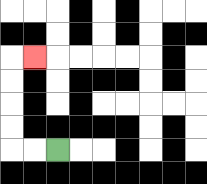{'start': '[2, 6]', 'end': '[1, 2]', 'path_directions': 'L,L,U,U,U,U,R', 'path_coordinates': '[[2, 6], [1, 6], [0, 6], [0, 5], [0, 4], [0, 3], [0, 2], [1, 2]]'}